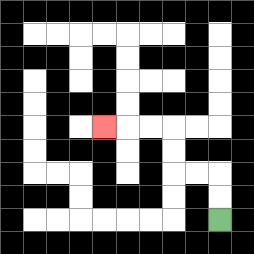{'start': '[9, 9]', 'end': '[4, 5]', 'path_directions': 'U,U,L,L,U,U,L,L,L', 'path_coordinates': '[[9, 9], [9, 8], [9, 7], [8, 7], [7, 7], [7, 6], [7, 5], [6, 5], [5, 5], [4, 5]]'}